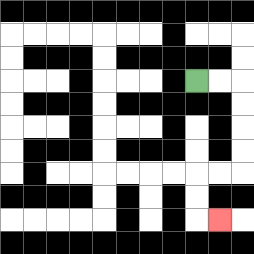{'start': '[8, 3]', 'end': '[9, 9]', 'path_directions': 'R,R,D,D,D,D,L,L,D,D,R', 'path_coordinates': '[[8, 3], [9, 3], [10, 3], [10, 4], [10, 5], [10, 6], [10, 7], [9, 7], [8, 7], [8, 8], [8, 9], [9, 9]]'}